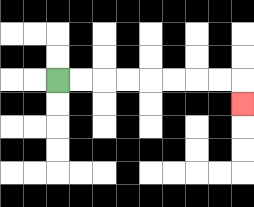{'start': '[2, 3]', 'end': '[10, 4]', 'path_directions': 'R,R,R,R,R,R,R,R,D', 'path_coordinates': '[[2, 3], [3, 3], [4, 3], [5, 3], [6, 3], [7, 3], [8, 3], [9, 3], [10, 3], [10, 4]]'}